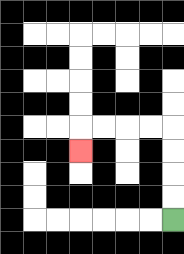{'start': '[7, 9]', 'end': '[3, 6]', 'path_directions': 'U,U,U,U,L,L,L,L,D', 'path_coordinates': '[[7, 9], [7, 8], [7, 7], [7, 6], [7, 5], [6, 5], [5, 5], [4, 5], [3, 5], [3, 6]]'}